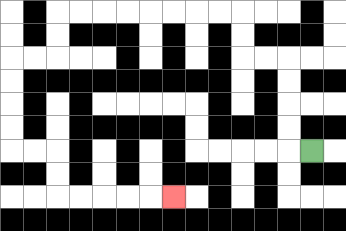{'start': '[13, 6]', 'end': '[7, 8]', 'path_directions': 'L,U,U,U,U,L,L,U,U,L,L,L,L,L,L,L,L,D,D,L,L,D,D,D,D,R,R,D,D,R,R,R,R,R', 'path_coordinates': '[[13, 6], [12, 6], [12, 5], [12, 4], [12, 3], [12, 2], [11, 2], [10, 2], [10, 1], [10, 0], [9, 0], [8, 0], [7, 0], [6, 0], [5, 0], [4, 0], [3, 0], [2, 0], [2, 1], [2, 2], [1, 2], [0, 2], [0, 3], [0, 4], [0, 5], [0, 6], [1, 6], [2, 6], [2, 7], [2, 8], [3, 8], [4, 8], [5, 8], [6, 8], [7, 8]]'}